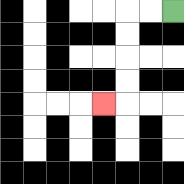{'start': '[7, 0]', 'end': '[4, 4]', 'path_directions': 'L,L,D,D,D,D,L', 'path_coordinates': '[[7, 0], [6, 0], [5, 0], [5, 1], [5, 2], [5, 3], [5, 4], [4, 4]]'}